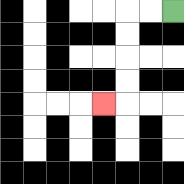{'start': '[7, 0]', 'end': '[4, 4]', 'path_directions': 'L,L,D,D,D,D,L', 'path_coordinates': '[[7, 0], [6, 0], [5, 0], [5, 1], [5, 2], [5, 3], [5, 4], [4, 4]]'}